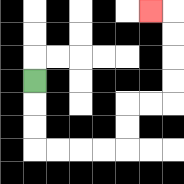{'start': '[1, 3]', 'end': '[6, 0]', 'path_directions': 'D,D,D,R,R,R,R,U,U,R,R,U,U,U,U,L', 'path_coordinates': '[[1, 3], [1, 4], [1, 5], [1, 6], [2, 6], [3, 6], [4, 6], [5, 6], [5, 5], [5, 4], [6, 4], [7, 4], [7, 3], [7, 2], [7, 1], [7, 0], [6, 0]]'}